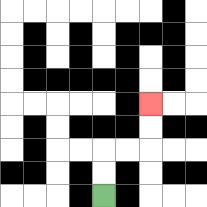{'start': '[4, 8]', 'end': '[6, 4]', 'path_directions': 'U,U,R,R,U,U', 'path_coordinates': '[[4, 8], [4, 7], [4, 6], [5, 6], [6, 6], [6, 5], [6, 4]]'}